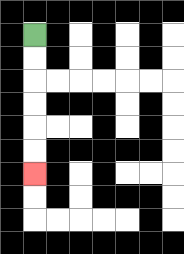{'start': '[1, 1]', 'end': '[1, 7]', 'path_directions': 'D,D,D,D,D,D', 'path_coordinates': '[[1, 1], [1, 2], [1, 3], [1, 4], [1, 5], [1, 6], [1, 7]]'}